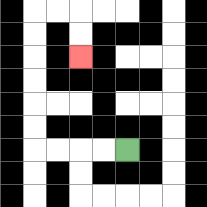{'start': '[5, 6]', 'end': '[3, 2]', 'path_directions': 'L,L,L,L,U,U,U,U,U,U,R,R,D,D', 'path_coordinates': '[[5, 6], [4, 6], [3, 6], [2, 6], [1, 6], [1, 5], [1, 4], [1, 3], [1, 2], [1, 1], [1, 0], [2, 0], [3, 0], [3, 1], [3, 2]]'}